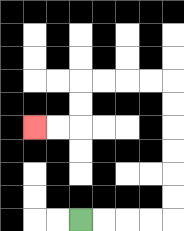{'start': '[3, 9]', 'end': '[1, 5]', 'path_directions': 'R,R,R,R,U,U,U,U,U,U,L,L,L,L,D,D,L,L', 'path_coordinates': '[[3, 9], [4, 9], [5, 9], [6, 9], [7, 9], [7, 8], [7, 7], [7, 6], [7, 5], [7, 4], [7, 3], [6, 3], [5, 3], [4, 3], [3, 3], [3, 4], [3, 5], [2, 5], [1, 5]]'}